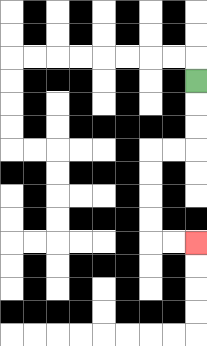{'start': '[8, 3]', 'end': '[8, 10]', 'path_directions': 'D,D,D,L,L,D,D,D,D,R,R', 'path_coordinates': '[[8, 3], [8, 4], [8, 5], [8, 6], [7, 6], [6, 6], [6, 7], [6, 8], [6, 9], [6, 10], [7, 10], [8, 10]]'}